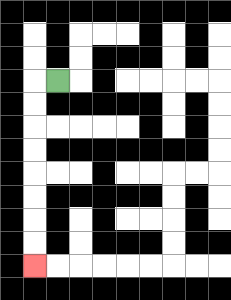{'start': '[2, 3]', 'end': '[1, 11]', 'path_directions': 'L,D,D,D,D,D,D,D,D', 'path_coordinates': '[[2, 3], [1, 3], [1, 4], [1, 5], [1, 6], [1, 7], [1, 8], [1, 9], [1, 10], [1, 11]]'}